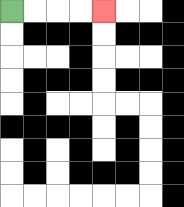{'start': '[0, 0]', 'end': '[4, 0]', 'path_directions': 'R,R,R,R', 'path_coordinates': '[[0, 0], [1, 0], [2, 0], [3, 0], [4, 0]]'}